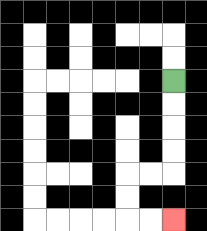{'start': '[7, 3]', 'end': '[7, 9]', 'path_directions': 'D,D,D,D,L,L,D,D,R,R', 'path_coordinates': '[[7, 3], [7, 4], [7, 5], [7, 6], [7, 7], [6, 7], [5, 7], [5, 8], [5, 9], [6, 9], [7, 9]]'}